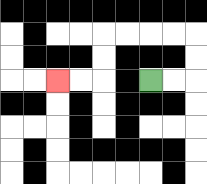{'start': '[6, 3]', 'end': '[2, 3]', 'path_directions': 'R,R,U,U,L,L,L,L,D,D,L,L', 'path_coordinates': '[[6, 3], [7, 3], [8, 3], [8, 2], [8, 1], [7, 1], [6, 1], [5, 1], [4, 1], [4, 2], [4, 3], [3, 3], [2, 3]]'}